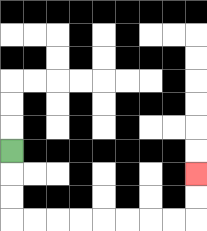{'start': '[0, 6]', 'end': '[8, 7]', 'path_directions': 'D,D,D,R,R,R,R,R,R,R,R,U,U', 'path_coordinates': '[[0, 6], [0, 7], [0, 8], [0, 9], [1, 9], [2, 9], [3, 9], [4, 9], [5, 9], [6, 9], [7, 9], [8, 9], [8, 8], [8, 7]]'}